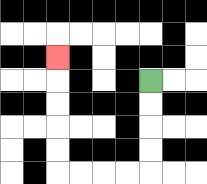{'start': '[6, 3]', 'end': '[2, 2]', 'path_directions': 'D,D,D,D,L,L,L,L,U,U,U,U,U', 'path_coordinates': '[[6, 3], [6, 4], [6, 5], [6, 6], [6, 7], [5, 7], [4, 7], [3, 7], [2, 7], [2, 6], [2, 5], [2, 4], [2, 3], [2, 2]]'}